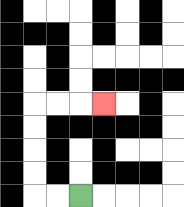{'start': '[3, 8]', 'end': '[4, 4]', 'path_directions': 'L,L,U,U,U,U,R,R,R', 'path_coordinates': '[[3, 8], [2, 8], [1, 8], [1, 7], [1, 6], [1, 5], [1, 4], [2, 4], [3, 4], [4, 4]]'}